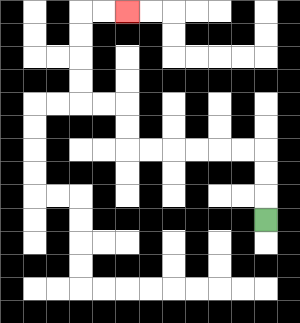{'start': '[11, 9]', 'end': '[5, 0]', 'path_directions': 'U,U,U,L,L,L,L,L,L,U,U,L,L,U,U,U,U,R,R', 'path_coordinates': '[[11, 9], [11, 8], [11, 7], [11, 6], [10, 6], [9, 6], [8, 6], [7, 6], [6, 6], [5, 6], [5, 5], [5, 4], [4, 4], [3, 4], [3, 3], [3, 2], [3, 1], [3, 0], [4, 0], [5, 0]]'}